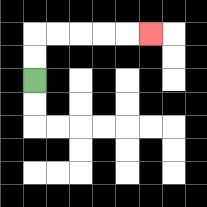{'start': '[1, 3]', 'end': '[6, 1]', 'path_directions': 'U,U,R,R,R,R,R', 'path_coordinates': '[[1, 3], [1, 2], [1, 1], [2, 1], [3, 1], [4, 1], [5, 1], [6, 1]]'}